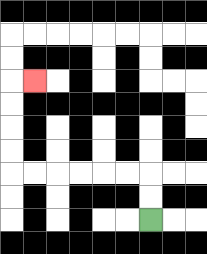{'start': '[6, 9]', 'end': '[1, 3]', 'path_directions': 'U,U,L,L,L,L,L,L,U,U,U,U,R', 'path_coordinates': '[[6, 9], [6, 8], [6, 7], [5, 7], [4, 7], [3, 7], [2, 7], [1, 7], [0, 7], [0, 6], [0, 5], [0, 4], [0, 3], [1, 3]]'}